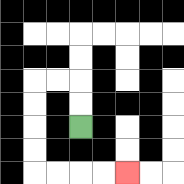{'start': '[3, 5]', 'end': '[5, 7]', 'path_directions': 'U,U,L,L,D,D,D,D,R,R,R,R', 'path_coordinates': '[[3, 5], [3, 4], [3, 3], [2, 3], [1, 3], [1, 4], [1, 5], [1, 6], [1, 7], [2, 7], [3, 7], [4, 7], [5, 7]]'}